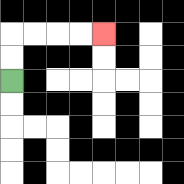{'start': '[0, 3]', 'end': '[4, 1]', 'path_directions': 'U,U,R,R,R,R', 'path_coordinates': '[[0, 3], [0, 2], [0, 1], [1, 1], [2, 1], [3, 1], [4, 1]]'}